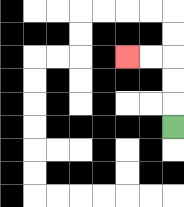{'start': '[7, 5]', 'end': '[5, 2]', 'path_directions': 'U,U,U,L,L', 'path_coordinates': '[[7, 5], [7, 4], [7, 3], [7, 2], [6, 2], [5, 2]]'}